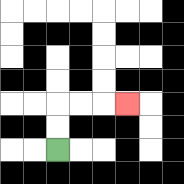{'start': '[2, 6]', 'end': '[5, 4]', 'path_directions': 'U,U,R,R,R', 'path_coordinates': '[[2, 6], [2, 5], [2, 4], [3, 4], [4, 4], [5, 4]]'}